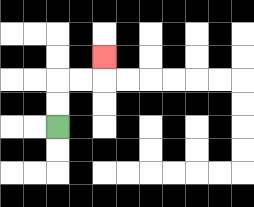{'start': '[2, 5]', 'end': '[4, 2]', 'path_directions': 'U,U,R,R,U', 'path_coordinates': '[[2, 5], [2, 4], [2, 3], [3, 3], [4, 3], [4, 2]]'}